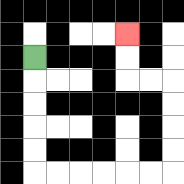{'start': '[1, 2]', 'end': '[5, 1]', 'path_directions': 'D,D,D,D,D,R,R,R,R,R,R,U,U,U,U,L,L,U,U', 'path_coordinates': '[[1, 2], [1, 3], [1, 4], [1, 5], [1, 6], [1, 7], [2, 7], [3, 7], [4, 7], [5, 7], [6, 7], [7, 7], [7, 6], [7, 5], [7, 4], [7, 3], [6, 3], [5, 3], [5, 2], [5, 1]]'}